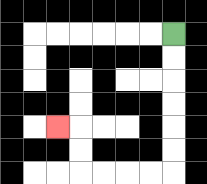{'start': '[7, 1]', 'end': '[2, 5]', 'path_directions': 'D,D,D,D,D,D,L,L,L,L,U,U,L', 'path_coordinates': '[[7, 1], [7, 2], [7, 3], [7, 4], [7, 5], [7, 6], [7, 7], [6, 7], [5, 7], [4, 7], [3, 7], [3, 6], [3, 5], [2, 5]]'}